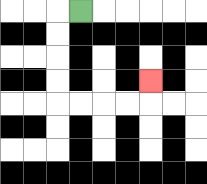{'start': '[3, 0]', 'end': '[6, 3]', 'path_directions': 'L,D,D,D,D,R,R,R,R,U', 'path_coordinates': '[[3, 0], [2, 0], [2, 1], [2, 2], [2, 3], [2, 4], [3, 4], [4, 4], [5, 4], [6, 4], [6, 3]]'}